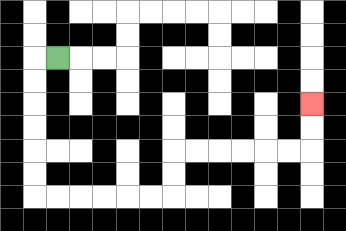{'start': '[2, 2]', 'end': '[13, 4]', 'path_directions': 'L,D,D,D,D,D,D,R,R,R,R,R,R,U,U,R,R,R,R,R,R,U,U', 'path_coordinates': '[[2, 2], [1, 2], [1, 3], [1, 4], [1, 5], [1, 6], [1, 7], [1, 8], [2, 8], [3, 8], [4, 8], [5, 8], [6, 8], [7, 8], [7, 7], [7, 6], [8, 6], [9, 6], [10, 6], [11, 6], [12, 6], [13, 6], [13, 5], [13, 4]]'}